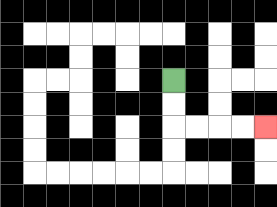{'start': '[7, 3]', 'end': '[11, 5]', 'path_directions': 'D,D,R,R,R,R', 'path_coordinates': '[[7, 3], [7, 4], [7, 5], [8, 5], [9, 5], [10, 5], [11, 5]]'}